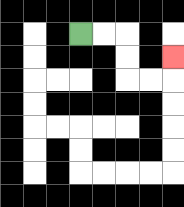{'start': '[3, 1]', 'end': '[7, 2]', 'path_directions': 'R,R,D,D,R,R,U', 'path_coordinates': '[[3, 1], [4, 1], [5, 1], [5, 2], [5, 3], [6, 3], [7, 3], [7, 2]]'}